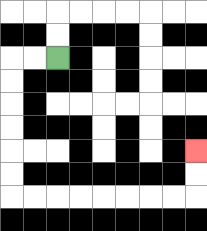{'start': '[2, 2]', 'end': '[8, 6]', 'path_directions': 'L,L,D,D,D,D,D,D,R,R,R,R,R,R,R,R,U,U', 'path_coordinates': '[[2, 2], [1, 2], [0, 2], [0, 3], [0, 4], [0, 5], [0, 6], [0, 7], [0, 8], [1, 8], [2, 8], [3, 8], [4, 8], [5, 8], [6, 8], [7, 8], [8, 8], [8, 7], [8, 6]]'}